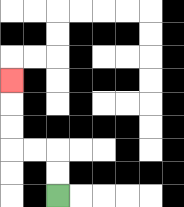{'start': '[2, 8]', 'end': '[0, 3]', 'path_directions': 'U,U,L,L,U,U,U', 'path_coordinates': '[[2, 8], [2, 7], [2, 6], [1, 6], [0, 6], [0, 5], [0, 4], [0, 3]]'}